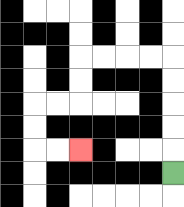{'start': '[7, 7]', 'end': '[3, 6]', 'path_directions': 'U,U,U,U,U,L,L,L,L,D,D,L,L,D,D,R,R', 'path_coordinates': '[[7, 7], [7, 6], [7, 5], [7, 4], [7, 3], [7, 2], [6, 2], [5, 2], [4, 2], [3, 2], [3, 3], [3, 4], [2, 4], [1, 4], [1, 5], [1, 6], [2, 6], [3, 6]]'}